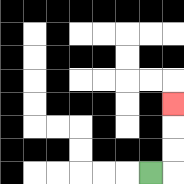{'start': '[6, 7]', 'end': '[7, 4]', 'path_directions': 'R,U,U,U', 'path_coordinates': '[[6, 7], [7, 7], [7, 6], [7, 5], [7, 4]]'}